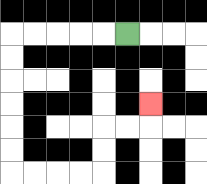{'start': '[5, 1]', 'end': '[6, 4]', 'path_directions': 'L,L,L,L,L,D,D,D,D,D,D,R,R,R,R,U,U,R,R,U', 'path_coordinates': '[[5, 1], [4, 1], [3, 1], [2, 1], [1, 1], [0, 1], [0, 2], [0, 3], [0, 4], [0, 5], [0, 6], [0, 7], [1, 7], [2, 7], [3, 7], [4, 7], [4, 6], [4, 5], [5, 5], [6, 5], [6, 4]]'}